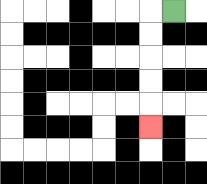{'start': '[7, 0]', 'end': '[6, 5]', 'path_directions': 'L,D,D,D,D,D', 'path_coordinates': '[[7, 0], [6, 0], [6, 1], [6, 2], [6, 3], [6, 4], [6, 5]]'}